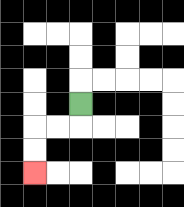{'start': '[3, 4]', 'end': '[1, 7]', 'path_directions': 'D,L,L,D,D', 'path_coordinates': '[[3, 4], [3, 5], [2, 5], [1, 5], [1, 6], [1, 7]]'}